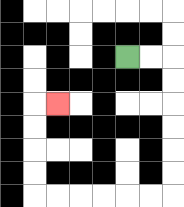{'start': '[5, 2]', 'end': '[2, 4]', 'path_directions': 'R,R,D,D,D,D,D,D,L,L,L,L,L,L,U,U,U,U,R', 'path_coordinates': '[[5, 2], [6, 2], [7, 2], [7, 3], [7, 4], [7, 5], [7, 6], [7, 7], [7, 8], [6, 8], [5, 8], [4, 8], [3, 8], [2, 8], [1, 8], [1, 7], [1, 6], [1, 5], [1, 4], [2, 4]]'}